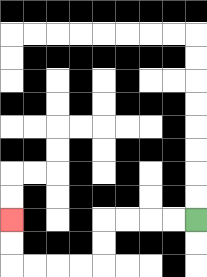{'start': '[8, 9]', 'end': '[0, 9]', 'path_directions': 'L,L,L,L,D,D,L,L,L,L,U,U', 'path_coordinates': '[[8, 9], [7, 9], [6, 9], [5, 9], [4, 9], [4, 10], [4, 11], [3, 11], [2, 11], [1, 11], [0, 11], [0, 10], [0, 9]]'}